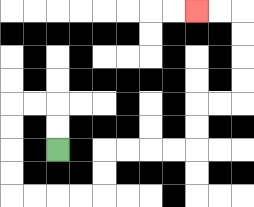{'start': '[2, 6]', 'end': '[8, 0]', 'path_directions': 'U,U,L,L,D,D,D,D,R,R,R,R,U,U,R,R,R,R,U,U,R,R,U,U,U,U,L,L', 'path_coordinates': '[[2, 6], [2, 5], [2, 4], [1, 4], [0, 4], [0, 5], [0, 6], [0, 7], [0, 8], [1, 8], [2, 8], [3, 8], [4, 8], [4, 7], [4, 6], [5, 6], [6, 6], [7, 6], [8, 6], [8, 5], [8, 4], [9, 4], [10, 4], [10, 3], [10, 2], [10, 1], [10, 0], [9, 0], [8, 0]]'}